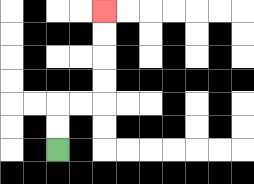{'start': '[2, 6]', 'end': '[4, 0]', 'path_directions': 'U,U,R,R,U,U,U,U', 'path_coordinates': '[[2, 6], [2, 5], [2, 4], [3, 4], [4, 4], [4, 3], [4, 2], [4, 1], [4, 0]]'}